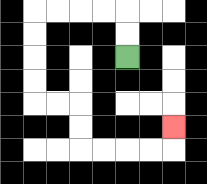{'start': '[5, 2]', 'end': '[7, 5]', 'path_directions': 'U,U,L,L,L,L,D,D,D,D,R,R,D,D,R,R,R,R,U', 'path_coordinates': '[[5, 2], [5, 1], [5, 0], [4, 0], [3, 0], [2, 0], [1, 0], [1, 1], [1, 2], [1, 3], [1, 4], [2, 4], [3, 4], [3, 5], [3, 6], [4, 6], [5, 6], [6, 6], [7, 6], [7, 5]]'}